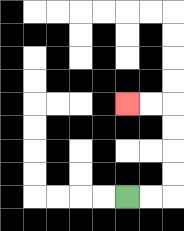{'start': '[5, 8]', 'end': '[5, 4]', 'path_directions': 'R,R,U,U,U,U,L,L', 'path_coordinates': '[[5, 8], [6, 8], [7, 8], [7, 7], [7, 6], [7, 5], [7, 4], [6, 4], [5, 4]]'}